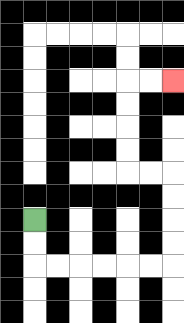{'start': '[1, 9]', 'end': '[7, 3]', 'path_directions': 'D,D,R,R,R,R,R,R,U,U,U,U,L,L,U,U,U,U,R,R', 'path_coordinates': '[[1, 9], [1, 10], [1, 11], [2, 11], [3, 11], [4, 11], [5, 11], [6, 11], [7, 11], [7, 10], [7, 9], [7, 8], [7, 7], [6, 7], [5, 7], [5, 6], [5, 5], [5, 4], [5, 3], [6, 3], [7, 3]]'}